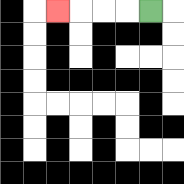{'start': '[6, 0]', 'end': '[2, 0]', 'path_directions': 'L,L,L,L', 'path_coordinates': '[[6, 0], [5, 0], [4, 0], [3, 0], [2, 0]]'}